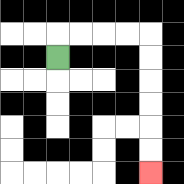{'start': '[2, 2]', 'end': '[6, 7]', 'path_directions': 'U,R,R,R,R,D,D,D,D,D,D', 'path_coordinates': '[[2, 2], [2, 1], [3, 1], [4, 1], [5, 1], [6, 1], [6, 2], [6, 3], [6, 4], [6, 5], [6, 6], [6, 7]]'}